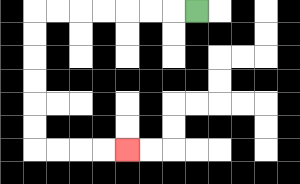{'start': '[8, 0]', 'end': '[5, 6]', 'path_directions': 'L,L,L,L,L,L,L,D,D,D,D,D,D,R,R,R,R', 'path_coordinates': '[[8, 0], [7, 0], [6, 0], [5, 0], [4, 0], [3, 0], [2, 0], [1, 0], [1, 1], [1, 2], [1, 3], [1, 4], [1, 5], [1, 6], [2, 6], [3, 6], [4, 6], [5, 6]]'}